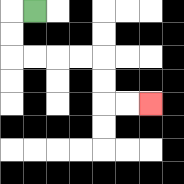{'start': '[1, 0]', 'end': '[6, 4]', 'path_directions': 'L,D,D,R,R,R,R,D,D,R,R', 'path_coordinates': '[[1, 0], [0, 0], [0, 1], [0, 2], [1, 2], [2, 2], [3, 2], [4, 2], [4, 3], [4, 4], [5, 4], [6, 4]]'}